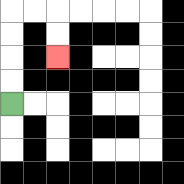{'start': '[0, 4]', 'end': '[2, 2]', 'path_directions': 'U,U,U,U,R,R,D,D', 'path_coordinates': '[[0, 4], [0, 3], [0, 2], [0, 1], [0, 0], [1, 0], [2, 0], [2, 1], [2, 2]]'}